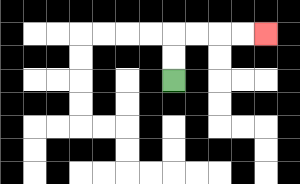{'start': '[7, 3]', 'end': '[11, 1]', 'path_directions': 'U,U,R,R,R,R', 'path_coordinates': '[[7, 3], [7, 2], [7, 1], [8, 1], [9, 1], [10, 1], [11, 1]]'}